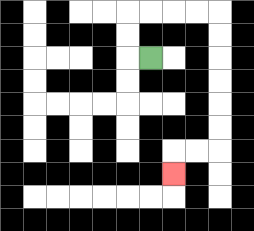{'start': '[6, 2]', 'end': '[7, 7]', 'path_directions': 'L,U,U,R,R,R,R,D,D,D,D,D,D,L,L,D', 'path_coordinates': '[[6, 2], [5, 2], [5, 1], [5, 0], [6, 0], [7, 0], [8, 0], [9, 0], [9, 1], [9, 2], [9, 3], [9, 4], [9, 5], [9, 6], [8, 6], [7, 6], [7, 7]]'}